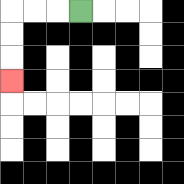{'start': '[3, 0]', 'end': '[0, 3]', 'path_directions': 'L,L,L,D,D,D', 'path_coordinates': '[[3, 0], [2, 0], [1, 0], [0, 0], [0, 1], [0, 2], [0, 3]]'}